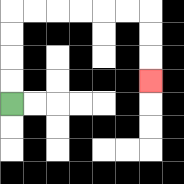{'start': '[0, 4]', 'end': '[6, 3]', 'path_directions': 'U,U,U,U,R,R,R,R,R,R,D,D,D', 'path_coordinates': '[[0, 4], [0, 3], [0, 2], [0, 1], [0, 0], [1, 0], [2, 0], [3, 0], [4, 0], [5, 0], [6, 0], [6, 1], [6, 2], [6, 3]]'}